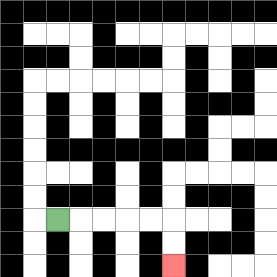{'start': '[2, 9]', 'end': '[7, 11]', 'path_directions': 'R,R,R,R,R,D,D', 'path_coordinates': '[[2, 9], [3, 9], [4, 9], [5, 9], [6, 9], [7, 9], [7, 10], [7, 11]]'}